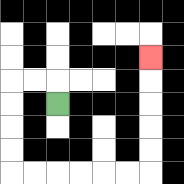{'start': '[2, 4]', 'end': '[6, 2]', 'path_directions': 'U,L,L,D,D,D,D,R,R,R,R,R,R,U,U,U,U,U', 'path_coordinates': '[[2, 4], [2, 3], [1, 3], [0, 3], [0, 4], [0, 5], [0, 6], [0, 7], [1, 7], [2, 7], [3, 7], [4, 7], [5, 7], [6, 7], [6, 6], [6, 5], [6, 4], [6, 3], [6, 2]]'}